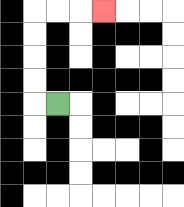{'start': '[2, 4]', 'end': '[4, 0]', 'path_directions': 'L,U,U,U,U,R,R,R', 'path_coordinates': '[[2, 4], [1, 4], [1, 3], [1, 2], [1, 1], [1, 0], [2, 0], [3, 0], [4, 0]]'}